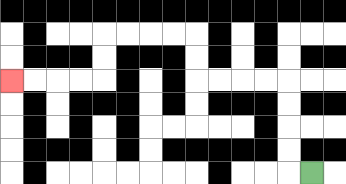{'start': '[13, 7]', 'end': '[0, 3]', 'path_directions': 'L,U,U,U,U,L,L,L,L,U,U,L,L,L,L,D,D,L,L,L,L', 'path_coordinates': '[[13, 7], [12, 7], [12, 6], [12, 5], [12, 4], [12, 3], [11, 3], [10, 3], [9, 3], [8, 3], [8, 2], [8, 1], [7, 1], [6, 1], [5, 1], [4, 1], [4, 2], [4, 3], [3, 3], [2, 3], [1, 3], [0, 3]]'}